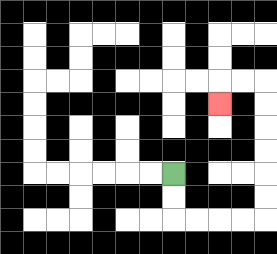{'start': '[7, 7]', 'end': '[9, 4]', 'path_directions': 'D,D,R,R,R,R,U,U,U,U,U,U,L,L,D', 'path_coordinates': '[[7, 7], [7, 8], [7, 9], [8, 9], [9, 9], [10, 9], [11, 9], [11, 8], [11, 7], [11, 6], [11, 5], [11, 4], [11, 3], [10, 3], [9, 3], [9, 4]]'}